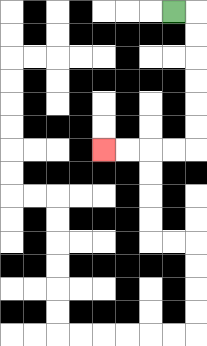{'start': '[7, 0]', 'end': '[4, 6]', 'path_directions': 'R,D,D,D,D,D,D,L,L,L,L', 'path_coordinates': '[[7, 0], [8, 0], [8, 1], [8, 2], [8, 3], [8, 4], [8, 5], [8, 6], [7, 6], [6, 6], [5, 6], [4, 6]]'}